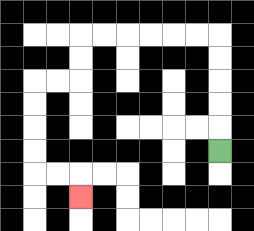{'start': '[9, 6]', 'end': '[3, 8]', 'path_directions': 'U,U,U,U,U,L,L,L,L,L,L,D,D,L,L,D,D,D,D,R,R,D', 'path_coordinates': '[[9, 6], [9, 5], [9, 4], [9, 3], [9, 2], [9, 1], [8, 1], [7, 1], [6, 1], [5, 1], [4, 1], [3, 1], [3, 2], [3, 3], [2, 3], [1, 3], [1, 4], [1, 5], [1, 6], [1, 7], [2, 7], [3, 7], [3, 8]]'}